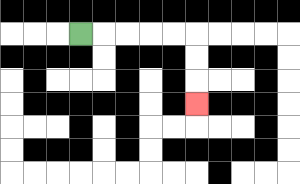{'start': '[3, 1]', 'end': '[8, 4]', 'path_directions': 'R,R,R,R,R,D,D,D', 'path_coordinates': '[[3, 1], [4, 1], [5, 1], [6, 1], [7, 1], [8, 1], [8, 2], [8, 3], [8, 4]]'}